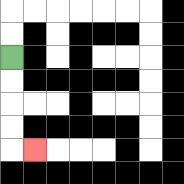{'start': '[0, 2]', 'end': '[1, 6]', 'path_directions': 'D,D,D,D,R', 'path_coordinates': '[[0, 2], [0, 3], [0, 4], [0, 5], [0, 6], [1, 6]]'}